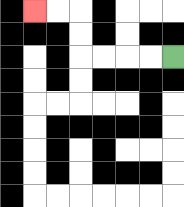{'start': '[7, 2]', 'end': '[1, 0]', 'path_directions': 'L,L,L,L,U,U,L,L', 'path_coordinates': '[[7, 2], [6, 2], [5, 2], [4, 2], [3, 2], [3, 1], [3, 0], [2, 0], [1, 0]]'}